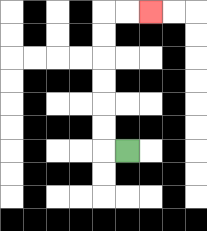{'start': '[5, 6]', 'end': '[6, 0]', 'path_directions': 'L,U,U,U,U,U,U,R,R', 'path_coordinates': '[[5, 6], [4, 6], [4, 5], [4, 4], [4, 3], [4, 2], [4, 1], [4, 0], [5, 0], [6, 0]]'}